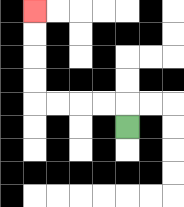{'start': '[5, 5]', 'end': '[1, 0]', 'path_directions': 'U,L,L,L,L,U,U,U,U', 'path_coordinates': '[[5, 5], [5, 4], [4, 4], [3, 4], [2, 4], [1, 4], [1, 3], [1, 2], [1, 1], [1, 0]]'}